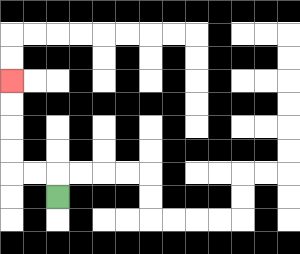{'start': '[2, 8]', 'end': '[0, 3]', 'path_directions': 'U,L,L,U,U,U,U', 'path_coordinates': '[[2, 8], [2, 7], [1, 7], [0, 7], [0, 6], [0, 5], [0, 4], [0, 3]]'}